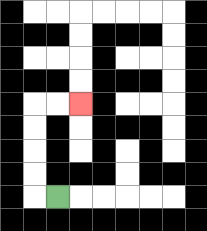{'start': '[2, 8]', 'end': '[3, 4]', 'path_directions': 'L,U,U,U,U,R,R', 'path_coordinates': '[[2, 8], [1, 8], [1, 7], [1, 6], [1, 5], [1, 4], [2, 4], [3, 4]]'}